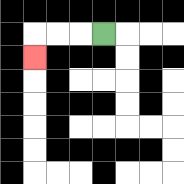{'start': '[4, 1]', 'end': '[1, 2]', 'path_directions': 'L,L,L,D', 'path_coordinates': '[[4, 1], [3, 1], [2, 1], [1, 1], [1, 2]]'}